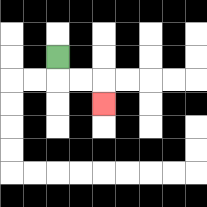{'start': '[2, 2]', 'end': '[4, 4]', 'path_directions': 'D,R,R,D', 'path_coordinates': '[[2, 2], [2, 3], [3, 3], [4, 3], [4, 4]]'}